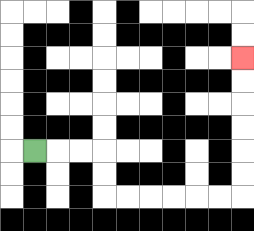{'start': '[1, 6]', 'end': '[10, 2]', 'path_directions': 'R,R,R,D,D,R,R,R,R,R,R,U,U,U,U,U,U', 'path_coordinates': '[[1, 6], [2, 6], [3, 6], [4, 6], [4, 7], [4, 8], [5, 8], [6, 8], [7, 8], [8, 8], [9, 8], [10, 8], [10, 7], [10, 6], [10, 5], [10, 4], [10, 3], [10, 2]]'}